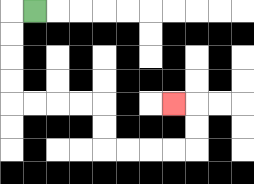{'start': '[1, 0]', 'end': '[7, 4]', 'path_directions': 'L,D,D,D,D,R,R,R,R,D,D,R,R,R,R,U,U,L', 'path_coordinates': '[[1, 0], [0, 0], [0, 1], [0, 2], [0, 3], [0, 4], [1, 4], [2, 4], [3, 4], [4, 4], [4, 5], [4, 6], [5, 6], [6, 6], [7, 6], [8, 6], [8, 5], [8, 4], [7, 4]]'}